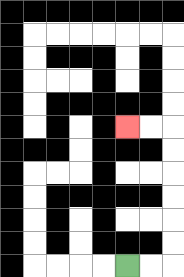{'start': '[5, 11]', 'end': '[5, 5]', 'path_directions': 'R,R,U,U,U,U,U,U,L,L', 'path_coordinates': '[[5, 11], [6, 11], [7, 11], [7, 10], [7, 9], [7, 8], [7, 7], [7, 6], [7, 5], [6, 5], [5, 5]]'}